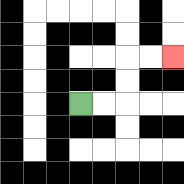{'start': '[3, 4]', 'end': '[7, 2]', 'path_directions': 'R,R,U,U,R,R', 'path_coordinates': '[[3, 4], [4, 4], [5, 4], [5, 3], [5, 2], [6, 2], [7, 2]]'}